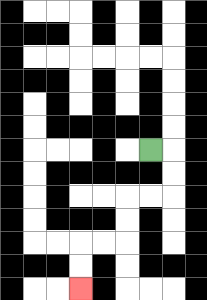{'start': '[6, 6]', 'end': '[3, 12]', 'path_directions': 'R,D,D,L,L,D,D,L,L,D,D', 'path_coordinates': '[[6, 6], [7, 6], [7, 7], [7, 8], [6, 8], [5, 8], [5, 9], [5, 10], [4, 10], [3, 10], [3, 11], [3, 12]]'}